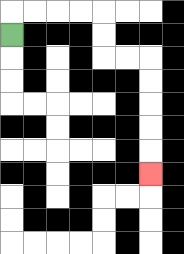{'start': '[0, 1]', 'end': '[6, 7]', 'path_directions': 'U,R,R,R,R,D,D,R,R,D,D,D,D,D', 'path_coordinates': '[[0, 1], [0, 0], [1, 0], [2, 0], [3, 0], [4, 0], [4, 1], [4, 2], [5, 2], [6, 2], [6, 3], [6, 4], [6, 5], [6, 6], [6, 7]]'}